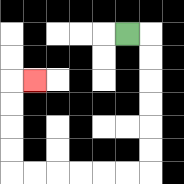{'start': '[5, 1]', 'end': '[1, 3]', 'path_directions': 'R,D,D,D,D,D,D,L,L,L,L,L,L,U,U,U,U,R', 'path_coordinates': '[[5, 1], [6, 1], [6, 2], [6, 3], [6, 4], [6, 5], [6, 6], [6, 7], [5, 7], [4, 7], [3, 7], [2, 7], [1, 7], [0, 7], [0, 6], [0, 5], [0, 4], [0, 3], [1, 3]]'}